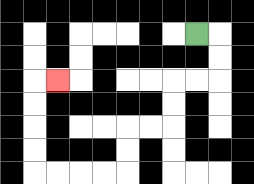{'start': '[8, 1]', 'end': '[2, 3]', 'path_directions': 'R,D,D,L,L,D,D,L,L,D,D,L,L,L,L,U,U,U,U,R', 'path_coordinates': '[[8, 1], [9, 1], [9, 2], [9, 3], [8, 3], [7, 3], [7, 4], [7, 5], [6, 5], [5, 5], [5, 6], [5, 7], [4, 7], [3, 7], [2, 7], [1, 7], [1, 6], [1, 5], [1, 4], [1, 3], [2, 3]]'}